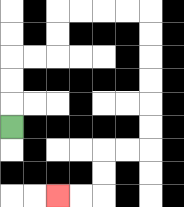{'start': '[0, 5]', 'end': '[2, 8]', 'path_directions': 'U,U,U,R,R,U,U,R,R,R,R,D,D,D,D,D,D,L,L,D,D,L,L', 'path_coordinates': '[[0, 5], [0, 4], [0, 3], [0, 2], [1, 2], [2, 2], [2, 1], [2, 0], [3, 0], [4, 0], [5, 0], [6, 0], [6, 1], [6, 2], [6, 3], [6, 4], [6, 5], [6, 6], [5, 6], [4, 6], [4, 7], [4, 8], [3, 8], [2, 8]]'}